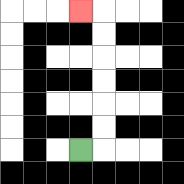{'start': '[3, 6]', 'end': '[3, 0]', 'path_directions': 'R,U,U,U,U,U,U,L', 'path_coordinates': '[[3, 6], [4, 6], [4, 5], [4, 4], [4, 3], [4, 2], [4, 1], [4, 0], [3, 0]]'}